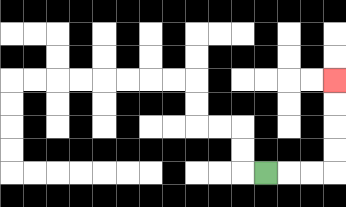{'start': '[11, 7]', 'end': '[14, 3]', 'path_directions': 'R,R,R,U,U,U,U', 'path_coordinates': '[[11, 7], [12, 7], [13, 7], [14, 7], [14, 6], [14, 5], [14, 4], [14, 3]]'}